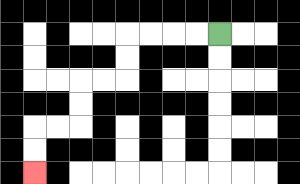{'start': '[9, 1]', 'end': '[1, 7]', 'path_directions': 'L,L,L,L,D,D,L,L,D,D,L,L,D,D', 'path_coordinates': '[[9, 1], [8, 1], [7, 1], [6, 1], [5, 1], [5, 2], [5, 3], [4, 3], [3, 3], [3, 4], [3, 5], [2, 5], [1, 5], [1, 6], [1, 7]]'}